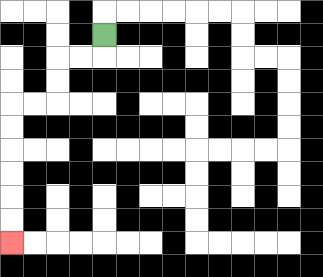{'start': '[4, 1]', 'end': '[0, 10]', 'path_directions': 'D,L,L,D,D,L,L,D,D,D,D,D,D', 'path_coordinates': '[[4, 1], [4, 2], [3, 2], [2, 2], [2, 3], [2, 4], [1, 4], [0, 4], [0, 5], [0, 6], [0, 7], [0, 8], [0, 9], [0, 10]]'}